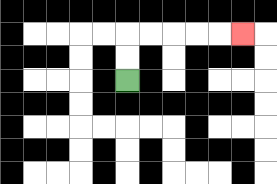{'start': '[5, 3]', 'end': '[10, 1]', 'path_directions': 'U,U,R,R,R,R,R', 'path_coordinates': '[[5, 3], [5, 2], [5, 1], [6, 1], [7, 1], [8, 1], [9, 1], [10, 1]]'}